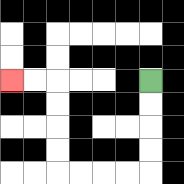{'start': '[6, 3]', 'end': '[0, 3]', 'path_directions': 'D,D,D,D,L,L,L,L,U,U,U,U,L,L', 'path_coordinates': '[[6, 3], [6, 4], [6, 5], [6, 6], [6, 7], [5, 7], [4, 7], [3, 7], [2, 7], [2, 6], [2, 5], [2, 4], [2, 3], [1, 3], [0, 3]]'}